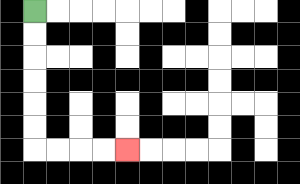{'start': '[1, 0]', 'end': '[5, 6]', 'path_directions': 'D,D,D,D,D,D,R,R,R,R', 'path_coordinates': '[[1, 0], [1, 1], [1, 2], [1, 3], [1, 4], [1, 5], [1, 6], [2, 6], [3, 6], [4, 6], [5, 6]]'}